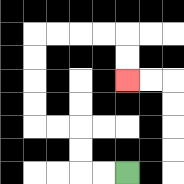{'start': '[5, 7]', 'end': '[5, 3]', 'path_directions': 'L,L,U,U,L,L,U,U,U,U,R,R,R,R,D,D', 'path_coordinates': '[[5, 7], [4, 7], [3, 7], [3, 6], [3, 5], [2, 5], [1, 5], [1, 4], [1, 3], [1, 2], [1, 1], [2, 1], [3, 1], [4, 1], [5, 1], [5, 2], [5, 3]]'}